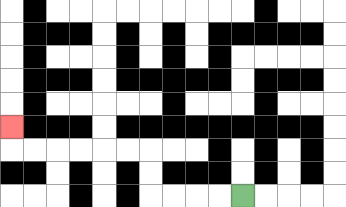{'start': '[10, 8]', 'end': '[0, 5]', 'path_directions': 'L,L,L,L,U,U,L,L,L,L,L,L,U', 'path_coordinates': '[[10, 8], [9, 8], [8, 8], [7, 8], [6, 8], [6, 7], [6, 6], [5, 6], [4, 6], [3, 6], [2, 6], [1, 6], [0, 6], [0, 5]]'}